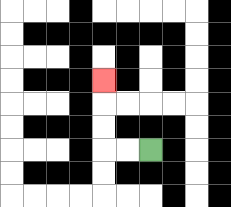{'start': '[6, 6]', 'end': '[4, 3]', 'path_directions': 'L,L,U,U,U', 'path_coordinates': '[[6, 6], [5, 6], [4, 6], [4, 5], [4, 4], [4, 3]]'}